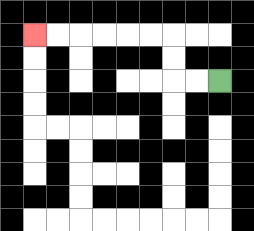{'start': '[9, 3]', 'end': '[1, 1]', 'path_directions': 'L,L,U,U,L,L,L,L,L,L', 'path_coordinates': '[[9, 3], [8, 3], [7, 3], [7, 2], [7, 1], [6, 1], [5, 1], [4, 1], [3, 1], [2, 1], [1, 1]]'}